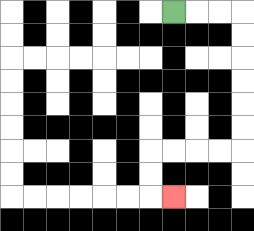{'start': '[7, 0]', 'end': '[7, 8]', 'path_directions': 'R,R,R,D,D,D,D,D,D,L,L,L,L,D,D,R', 'path_coordinates': '[[7, 0], [8, 0], [9, 0], [10, 0], [10, 1], [10, 2], [10, 3], [10, 4], [10, 5], [10, 6], [9, 6], [8, 6], [7, 6], [6, 6], [6, 7], [6, 8], [7, 8]]'}